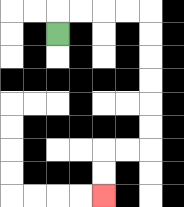{'start': '[2, 1]', 'end': '[4, 8]', 'path_directions': 'U,R,R,R,R,D,D,D,D,D,D,L,L,D,D', 'path_coordinates': '[[2, 1], [2, 0], [3, 0], [4, 0], [5, 0], [6, 0], [6, 1], [6, 2], [6, 3], [6, 4], [6, 5], [6, 6], [5, 6], [4, 6], [4, 7], [4, 8]]'}